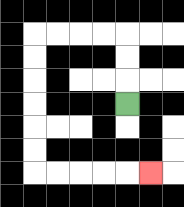{'start': '[5, 4]', 'end': '[6, 7]', 'path_directions': 'U,U,U,L,L,L,L,D,D,D,D,D,D,R,R,R,R,R', 'path_coordinates': '[[5, 4], [5, 3], [5, 2], [5, 1], [4, 1], [3, 1], [2, 1], [1, 1], [1, 2], [1, 3], [1, 4], [1, 5], [1, 6], [1, 7], [2, 7], [3, 7], [4, 7], [5, 7], [6, 7]]'}